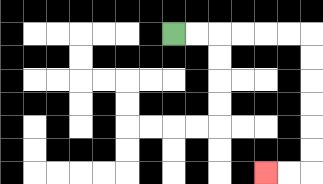{'start': '[7, 1]', 'end': '[11, 7]', 'path_directions': 'R,R,R,R,R,R,D,D,D,D,D,D,L,L', 'path_coordinates': '[[7, 1], [8, 1], [9, 1], [10, 1], [11, 1], [12, 1], [13, 1], [13, 2], [13, 3], [13, 4], [13, 5], [13, 6], [13, 7], [12, 7], [11, 7]]'}